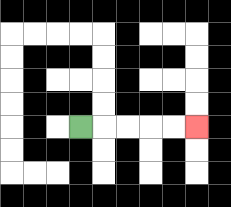{'start': '[3, 5]', 'end': '[8, 5]', 'path_directions': 'R,R,R,R,R', 'path_coordinates': '[[3, 5], [4, 5], [5, 5], [6, 5], [7, 5], [8, 5]]'}